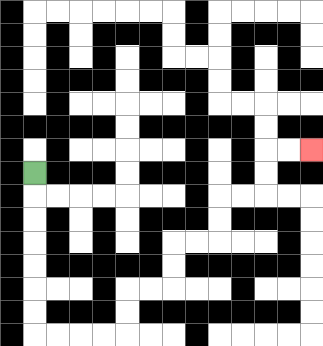{'start': '[1, 7]', 'end': '[13, 6]', 'path_directions': 'D,D,D,D,D,D,D,R,R,R,R,U,U,R,R,U,U,R,R,U,U,R,R,U,U,R,R', 'path_coordinates': '[[1, 7], [1, 8], [1, 9], [1, 10], [1, 11], [1, 12], [1, 13], [1, 14], [2, 14], [3, 14], [4, 14], [5, 14], [5, 13], [5, 12], [6, 12], [7, 12], [7, 11], [7, 10], [8, 10], [9, 10], [9, 9], [9, 8], [10, 8], [11, 8], [11, 7], [11, 6], [12, 6], [13, 6]]'}